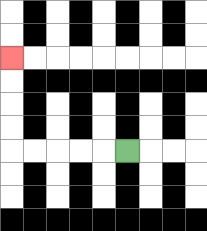{'start': '[5, 6]', 'end': '[0, 2]', 'path_directions': 'L,L,L,L,L,U,U,U,U', 'path_coordinates': '[[5, 6], [4, 6], [3, 6], [2, 6], [1, 6], [0, 6], [0, 5], [0, 4], [0, 3], [0, 2]]'}